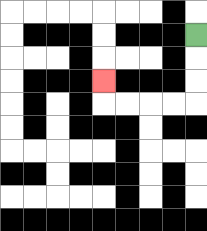{'start': '[8, 1]', 'end': '[4, 3]', 'path_directions': 'D,D,D,L,L,L,L,U', 'path_coordinates': '[[8, 1], [8, 2], [8, 3], [8, 4], [7, 4], [6, 4], [5, 4], [4, 4], [4, 3]]'}